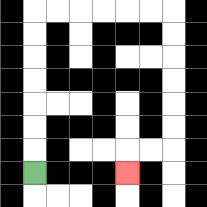{'start': '[1, 7]', 'end': '[5, 7]', 'path_directions': 'U,U,U,U,U,U,U,R,R,R,R,R,R,D,D,D,D,D,D,L,L,D', 'path_coordinates': '[[1, 7], [1, 6], [1, 5], [1, 4], [1, 3], [1, 2], [1, 1], [1, 0], [2, 0], [3, 0], [4, 0], [5, 0], [6, 0], [7, 0], [7, 1], [7, 2], [7, 3], [7, 4], [7, 5], [7, 6], [6, 6], [5, 6], [5, 7]]'}